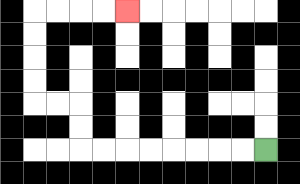{'start': '[11, 6]', 'end': '[5, 0]', 'path_directions': 'L,L,L,L,L,L,L,L,U,U,L,L,U,U,U,U,R,R,R,R', 'path_coordinates': '[[11, 6], [10, 6], [9, 6], [8, 6], [7, 6], [6, 6], [5, 6], [4, 6], [3, 6], [3, 5], [3, 4], [2, 4], [1, 4], [1, 3], [1, 2], [1, 1], [1, 0], [2, 0], [3, 0], [4, 0], [5, 0]]'}